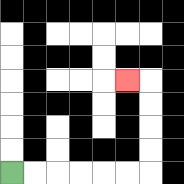{'start': '[0, 7]', 'end': '[5, 3]', 'path_directions': 'R,R,R,R,R,R,U,U,U,U,L', 'path_coordinates': '[[0, 7], [1, 7], [2, 7], [3, 7], [4, 7], [5, 7], [6, 7], [6, 6], [6, 5], [6, 4], [6, 3], [5, 3]]'}